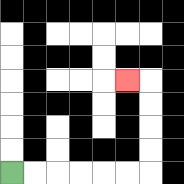{'start': '[0, 7]', 'end': '[5, 3]', 'path_directions': 'R,R,R,R,R,R,U,U,U,U,L', 'path_coordinates': '[[0, 7], [1, 7], [2, 7], [3, 7], [4, 7], [5, 7], [6, 7], [6, 6], [6, 5], [6, 4], [6, 3], [5, 3]]'}